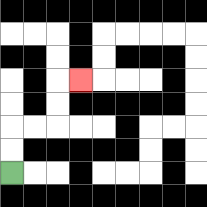{'start': '[0, 7]', 'end': '[3, 3]', 'path_directions': 'U,U,R,R,U,U,R', 'path_coordinates': '[[0, 7], [0, 6], [0, 5], [1, 5], [2, 5], [2, 4], [2, 3], [3, 3]]'}